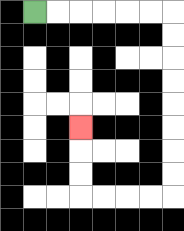{'start': '[1, 0]', 'end': '[3, 5]', 'path_directions': 'R,R,R,R,R,R,D,D,D,D,D,D,D,D,L,L,L,L,U,U,U', 'path_coordinates': '[[1, 0], [2, 0], [3, 0], [4, 0], [5, 0], [6, 0], [7, 0], [7, 1], [7, 2], [7, 3], [7, 4], [7, 5], [7, 6], [7, 7], [7, 8], [6, 8], [5, 8], [4, 8], [3, 8], [3, 7], [3, 6], [3, 5]]'}